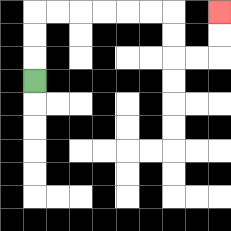{'start': '[1, 3]', 'end': '[9, 0]', 'path_directions': 'U,U,U,R,R,R,R,R,R,D,D,R,R,U,U', 'path_coordinates': '[[1, 3], [1, 2], [1, 1], [1, 0], [2, 0], [3, 0], [4, 0], [5, 0], [6, 0], [7, 0], [7, 1], [7, 2], [8, 2], [9, 2], [9, 1], [9, 0]]'}